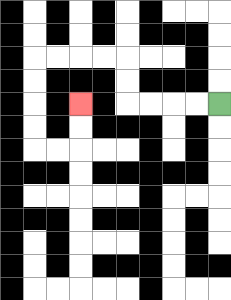{'start': '[9, 4]', 'end': '[3, 4]', 'path_directions': 'L,L,L,L,U,U,L,L,L,L,D,D,D,D,R,R,U,U', 'path_coordinates': '[[9, 4], [8, 4], [7, 4], [6, 4], [5, 4], [5, 3], [5, 2], [4, 2], [3, 2], [2, 2], [1, 2], [1, 3], [1, 4], [1, 5], [1, 6], [2, 6], [3, 6], [3, 5], [3, 4]]'}